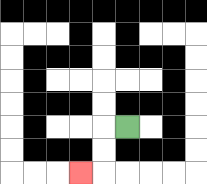{'start': '[5, 5]', 'end': '[3, 7]', 'path_directions': 'L,D,D,L', 'path_coordinates': '[[5, 5], [4, 5], [4, 6], [4, 7], [3, 7]]'}